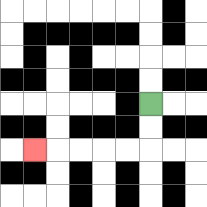{'start': '[6, 4]', 'end': '[1, 6]', 'path_directions': 'D,D,L,L,L,L,L', 'path_coordinates': '[[6, 4], [6, 5], [6, 6], [5, 6], [4, 6], [3, 6], [2, 6], [1, 6]]'}